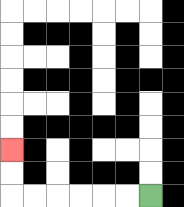{'start': '[6, 8]', 'end': '[0, 6]', 'path_directions': 'L,L,L,L,L,L,U,U', 'path_coordinates': '[[6, 8], [5, 8], [4, 8], [3, 8], [2, 8], [1, 8], [0, 8], [0, 7], [0, 6]]'}